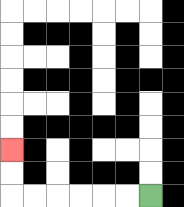{'start': '[6, 8]', 'end': '[0, 6]', 'path_directions': 'L,L,L,L,L,L,U,U', 'path_coordinates': '[[6, 8], [5, 8], [4, 8], [3, 8], [2, 8], [1, 8], [0, 8], [0, 7], [0, 6]]'}